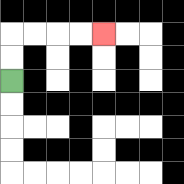{'start': '[0, 3]', 'end': '[4, 1]', 'path_directions': 'U,U,R,R,R,R', 'path_coordinates': '[[0, 3], [0, 2], [0, 1], [1, 1], [2, 1], [3, 1], [4, 1]]'}